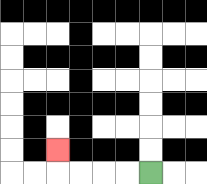{'start': '[6, 7]', 'end': '[2, 6]', 'path_directions': 'L,L,L,L,U', 'path_coordinates': '[[6, 7], [5, 7], [4, 7], [3, 7], [2, 7], [2, 6]]'}